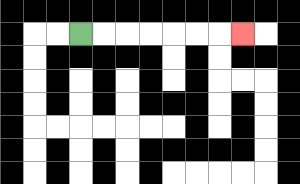{'start': '[3, 1]', 'end': '[10, 1]', 'path_directions': 'R,R,R,R,R,R,R', 'path_coordinates': '[[3, 1], [4, 1], [5, 1], [6, 1], [7, 1], [8, 1], [9, 1], [10, 1]]'}